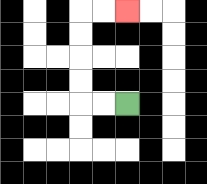{'start': '[5, 4]', 'end': '[5, 0]', 'path_directions': 'L,L,U,U,U,U,R,R', 'path_coordinates': '[[5, 4], [4, 4], [3, 4], [3, 3], [3, 2], [3, 1], [3, 0], [4, 0], [5, 0]]'}